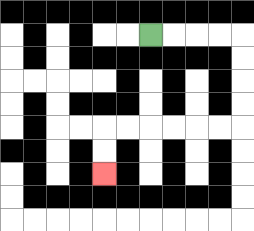{'start': '[6, 1]', 'end': '[4, 7]', 'path_directions': 'R,R,R,R,D,D,D,D,L,L,L,L,L,L,D,D', 'path_coordinates': '[[6, 1], [7, 1], [8, 1], [9, 1], [10, 1], [10, 2], [10, 3], [10, 4], [10, 5], [9, 5], [8, 5], [7, 5], [6, 5], [5, 5], [4, 5], [4, 6], [4, 7]]'}